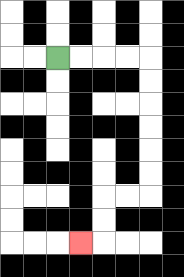{'start': '[2, 2]', 'end': '[3, 10]', 'path_directions': 'R,R,R,R,D,D,D,D,D,D,L,L,D,D,L', 'path_coordinates': '[[2, 2], [3, 2], [4, 2], [5, 2], [6, 2], [6, 3], [6, 4], [6, 5], [6, 6], [6, 7], [6, 8], [5, 8], [4, 8], [4, 9], [4, 10], [3, 10]]'}